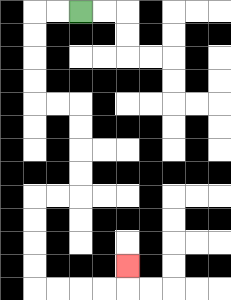{'start': '[3, 0]', 'end': '[5, 11]', 'path_directions': 'L,L,D,D,D,D,R,R,D,D,D,D,L,L,D,D,D,D,R,R,R,R,U', 'path_coordinates': '[[3, 0], [2, 0], [1, 0], [1, 1], [1, 2], [1, 3], [1, 4], [2, 4], [3, 4], [3, 5], [3, 6], [3, 7], [3, 8], [2, 8], [1, 8], [1, 9], [1, 10], [1, 11], [1, 12], [2, 12], [3, 12], [4, 12], [5, 12], [5, 11]]'}